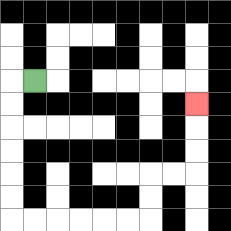{'start': '[1, 3]', 'end': '[8, 4]', 'path_directions': 'L,D,D,D,D,D,D,R,R,R,R,R,R,U,U,R,R,U,U,U', 'path_coordinates': '[[1, 3], [0, 3], [0, 4], [0, 5], [0, 6], [0, 7], [0, 8], [0, 9], [1, 9], [2, 9], [3, 9], [4, 9], [5, 9], [6, 9], [6, 8], [6, 7], [7, 7], [8, 7], [8, 6], [8, 5], [8, 4]]'}